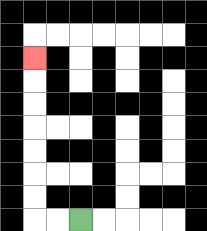{'start': '[3, 9]', 'end': '[1, 2]', 'path_directions': 'L,L,U,U,U,U,U,U,U', 'path_coordinates': '[[3, 9], [2, 9], [1, 9], [1, 8], [1, 7], [1, 6], [1, 5], [1, 4], [1, 3], [1, 2]]'}